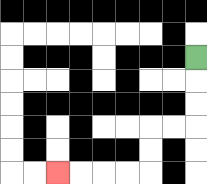{'start': '[8, 2]', 'end': '[2, 7]', 'path_directions': 'D,D,D,L,L,D,D,L,L,L,L', 'path_coordinates': '[[8, 2], [8, 3], [8, 4], [8, 5], [7, 5], [6, 5], [6, 6], [6, 7], [5, 7], [4, 7], [3, 7], [2, 7]]'}